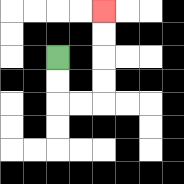{'start': '[2, 2]', 'end': '[4, 0]', 'path_directions': 'D,D,R,R,U,U,U,U', 'path_coordinates': '[[2, 2], [2, 3], [2, 4], [3, 4], [4, 4], [4, 3], [4, 2], [4, 1], [4, 0]]'}